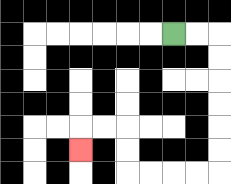{'start': '[7, 1]', 'end': '[3, 6]', 'path_directions': 'R,R,D,D,D,D,D,D,L,L,L,L,U,U,L,L,D', 'path_coordinates': '[[7, 1], [8, 1], [9, 1], [9, 2], [9, 3], [9, 4], [9, 5], [9, 6], [9, 7], [8, 7], [7, 7], [6, 7], [5, 7], [5, 6], [5, 5], [4, 5], [3, 5], [3, 6]]'}